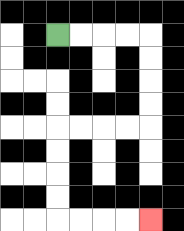{'start': '[2, 1]', 'end': '[6, 9]', 'path_directions': 'R,R,R,R,D,D,D,D,L,L,L,L,D,D,D,D,R,R,R,R', 'path_coordinates': '[[2, 1], [3, 1], [4, 1], [5, 1], [6, 1], [6, 2], [6, 3], [6, 4], [6, 5], [5, 5], [4, 5], [3, 5], [2, 5], [2, 6], [2, 7], [2, 8], [2, 9], [3, 9], [4, 9], [5, 9], [6, 9]]'}